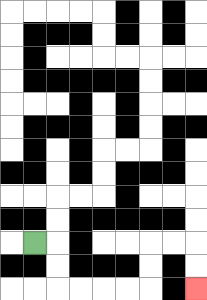{'start': '[1, 10]', 'end': '[8, 12]', 'path_directions': 'R,D,D,R,R,R,R,U,U,R,R,D,D', 'path_coordinates': '[[1, 10], [2, 10], [2, 11], [2, 12], [3, 12], [4, 12], [5, 12], [6, 12], [6, 11], [6, 10], [7, 10], [8, 10], [8, 11], [8, 12]]'}